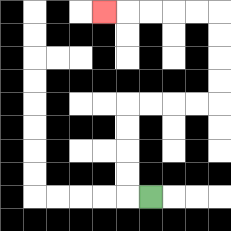{'start': '[6, 8]', 'end': '[4, 0]', 'path_directions': 'L,U,U,U,U,R,R,R,R,U,U,U,U,L,L,L,L,L', 'path_coordinates': '[[6, 8], [5, 8], [5, 7], [5, 6], [5, 5], [5, 4], [6, 4], [7, 4], [8, 4], [9, 4], [9, 3], [9, 2], [9, 1], [9, 0], [8, 0], [7, 0], [6, 0], [5, 0], [4, 0]]'}